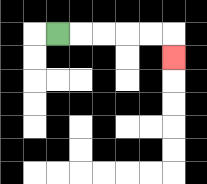{'start': '[2, 1]', 'end': '[7, 2]', 'path_directions': 'R,R,R,R,R,D', 'path_coordinates': '[[2, 1], [3, 1], [4, 1], [5, 1], [6, 1], [7, 1], [7, 2]]'}